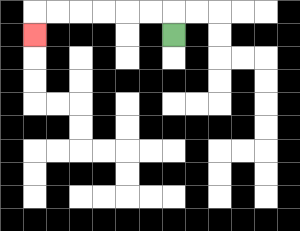{'start': '[7, 1]', 'end': '[1, 1]', 'path_directions': 'U,L,L,L,L,L,L,D', 'path_coordinates': '[[7, 1], [7, 0], [6, 0], [5, 0], [4, 0], [3, 0], [2, 0], [1, 0], [1, 1]]'}